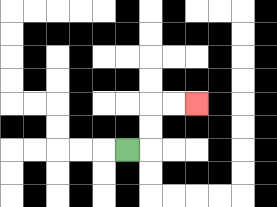{'start': '[5, 6]', 'end': '[8, 4]', 'path_directions': 'R,U,U,R,R', 'path_coordinates': '[[5, 6], [6, 6], [6, 5], [6, 4], [7, 4], [8, 4]]'}